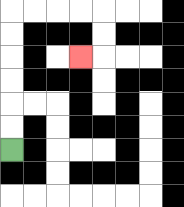{'start': '[0, 6]', 'end': '[3, 2]', 'path_directions': 'U,U,U,U,U,U,R,R,R,R,D,D,L', 'path_coordinates': '[[0, 6], [0, 5], [0, 4], [0, 3], [0, 2], [0, 1], [0, 0], [1, 0], [2, 0], [3, 0], [4, 0], [4, 1], [4, 2], [3, 2]]'}